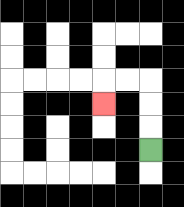{'start': '[6, 6]', 'end': '[4, 4]', 'path_directions': 'U,U,U,L,L,D', 'path_coordinates': '[[6, 6], [6, 5], [6, 4], [6, 3], [5, 3], [4, 3], [4, 4]]'}